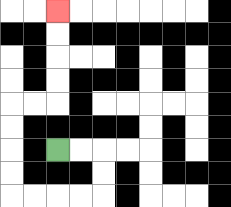{'start': '[2, 6]', 'end': '[2, 0]', 'path_directions': 'R,R,D,D,L,L,L,L,U,U,U,U,R,R,U,U,U,U', 'path_coordinates': '[[2, 6], [3, 6], [4, 6], [4, 7], [4, 8], [3, 8], [2, 8], [1, 8], [0, 8], [0, 7], [0, 6], [0, 5], [0, 4], [1, 4], [2, 4], [2, 3], [2, 2], [2, 1], [2, 0]]'}